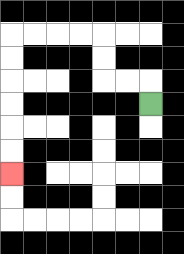{'start': '[6, 4]', 'end': '[0, 7]', 'path_directions': 'U,L,L,U,U,L,L,L,L,D,D,D,D,D,D', 'path_coordinates': '[[6, 4], [6, 3], [5, 3], [4, 3], [4, 2], [4, 1], [3, 1], [2, 1], [1, 1], [0, 1], [0, 2], [0, 3], [0, 4], [0, 5], [0, 6], [0, 7]]'}